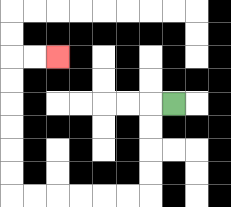{'start': '[7, 4]', 'end': '[2, 2]', 'path_directions': 'L,D,D,D,D,L,L,L,L,L,L,U,U,U,U,U,U,R,R', 'path_coordinates': '[[7, 4], [6, 4], [6, 5], [6, 6], [6, 7], [6, 8], [5, 8], [4, 8], [3, 8], [2, 8], [1, 8], [0, 8], [0, 7], [0, 6], [0, 5], [0, 4], [0, 3], [0, 2], [1, 2], [2, 2]]'}